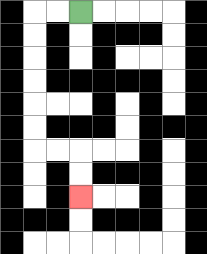{'start': '[3, 0]', 'end': '[3, 8]', 'path_directions': 'L,L,D,D,D,D,D,D,R,R,D,D', 'path_coordinates': '[[3, 0], [2, 0], [1, 0], [1, 1], [1, 2], [1, 3], [1, 4], [1, 5], [1, 6], [2, 6], [3, 6], [3, 7], [3, 8]]'}